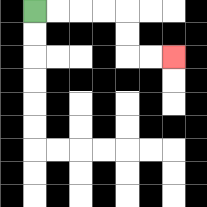{'start': '[1, 0]', 'end': '[7, 2]', 'path_directions': 'R,R,R,R,D,D,R,R', 'path_coordinates': '[[1, 0], [2, 0], [3, 0], [4, 0], [5, 0], [5, 1], [5, 2], [6, 2], [7, 2]]'}